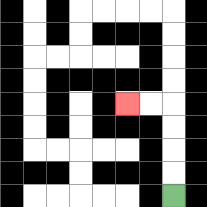{'start': '[7, 8]', 'end': '[5, 4]', 'path_directions': 'U,U,U,U,L,L', 'path_coordinates': '[[7, 8], [7, 7], [7, 6], [7, 5], [7, 4], [6, 4], [5, 4]]'}